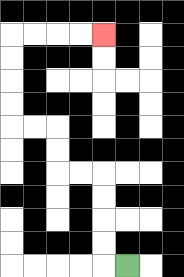{'start': '[5, 11]', 'end': '[4, 1]', 'path_directions': 'L,U,U,U,U,L,L,U,U,L,L,U,U,U,U,R,R,R,R', 'path_coordinates': '[[5, 11], [4, 11], [4, 10], [4, 9], [4, 8], [4, 7], [3, 7], [2, 7], [2, 6], [2, 5], [1, 5], [0, 5], [0, 4], [0, 3], [0, 2], [0, 1], [1, 1], [2, 1], [3, 1], [4, 1]]'}